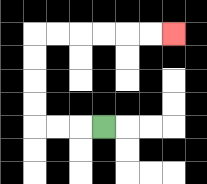{'start': '[4, 5]', 'end': '[7, 1]', 'path_directions': 'L,L,L,U,U,U,U,R,R,R,R,R,R', 'path_coordinates': '[[4, 5], [3, 5], [2, 5], [1, 5], [1, 4], [1, 3], [1, 2], [1, 1], [2, 1], [3, 1], [4, 1], [5, 1], [6, 1], [7, 1]]'}